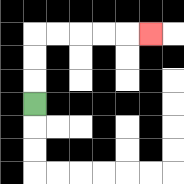{'start': '[1, 4]', 'end': '[6, 1]', 'path_directions': 'U,U,U,R,R,R,R,R', 'path_coordinates': '[[1, 4], [1, 3], [1, 2], [1, 1], [2, 1], [3, 1], [4, 1], [5, 1], [6, 1]]'}